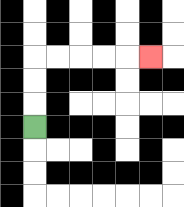{'start': '[1, 5]', 'end': '[6, 2]', 'path_directions': 'U,U,U,R,R,R,R,R', 'path_coordinates': '[[1, 5], [1, 4], [1, 3], [1, 2], [2, 2], [3, 2], [4, 2], [5, 2], [6, 2]]'}